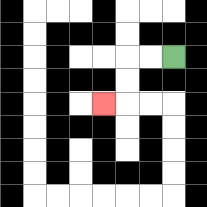{'start': '[7, 2]', 'end': '[4, 4]', 'path_directions': 'L,L,D,D,L', 'path_coordinates': '[[7, 2], [6, 2], [5, 2], [5, 3], [5, 4], [4, 4]]'}